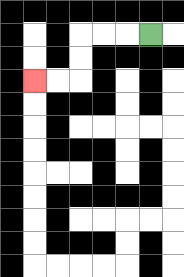{'start': '[6, 1]', 'end': '[1, 3]', 'path_directions': 'L,L,L,D,D,L,L', 'path_coordinates': '[[6, 1], [5, 1], [4, 1], [3, 1], [3, 2], [3, 3], [2, 3], [1, 3]]'}